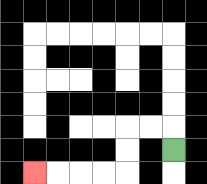{'start': '[7, 6]', 'end': '[1, 7]', 'path_directions': 'U,L,L,D,D,L,L,L,L', 'path_coordinates': '[[7, 6], [7, 5], [6, 5], [5, 5], [5, 6], [5, 7], [4, 7], [3, 7], [2, 7], [1, 7]]'}